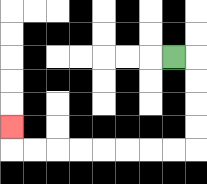{'start': '[7, 2]', 'end': '[0, 5]', 'path_directions': 'R,D,D,D,D,L,L,L,L,L,L,L,L,U', 'path_coordinates': '[[7, 2], [8, 2], [8, 3], [8, 4], [8, 5], [8, 6], [7, 6], [6, 6], [5, 6], [4, 6], [3, 6], [2, 6], [1, 6], [0, 6], [0, 5]]'}